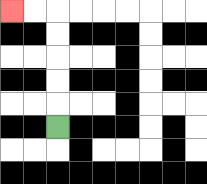{'start': '[2, 5]', 'end': '[0, 0]', 'path_directions': 'U,U,U,U,U,L,L', 'path_coordinates': '[[2, 5], [2, 4], [2, 3], [2, 2], [2, 1], [2, 0], [1, 0], [0, 0]]'}